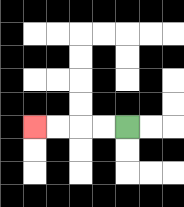{'start': '[5, 5]', 'end': '[1, 5]', 'path_directions': 'L,L,L,L', 'path_coordinates': '[[5, 5], [4, 5], [3, 5], [2, 5], [1, 5]]'}